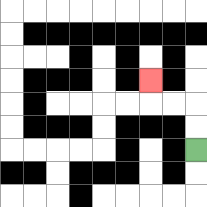{'start': '[8, 6]', 'end': '[6, 3]', 'path_directions': 'U,U,L,L,U', 'path_coordinates': '[[8, 6], [8, 5], [8, 4], [7, 4], [6, 4], [6, 3]]'}